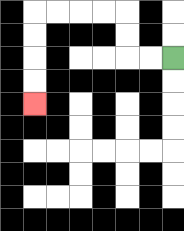{'start': '[7, 2]', 'end': '[1, 4]', 'path_directions': 'L,L,U,U,L,L,L,L,D,D,D,D', 'path_coordinates': '[[7, 2], [6, 2], [5, 2], [5, 1], [5, 0], [4, 0], [3, 0], [2, 0], [1, 0], [1, 1], [1, 2], [1, 3], [1, 4]]'}